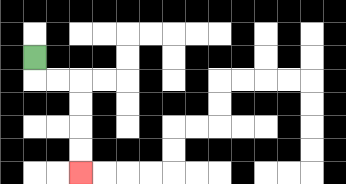{'start': '[1, 2]', 'end': '[3, 7]', 'path_directions': 'D,R,R,D,D,D,D', 'path_coordinates': '[[1, 2], [1, 3], [2, 3], [3, 3], [3, 4], [3, 5], [3, 6], [3, 7]]'}